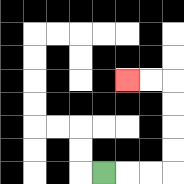{'start': '[4, 7]', 'end': '[5, 3]', 'path_directions': 'R,R,R,U,U,U,U,L,L', 'path_coordinates': '[[4, 7], [5, 7], [6, 7], [7, 7], [7, 6], [7, 5], [7, 4], [7, 3], [6, 3], [5, 3]]'}